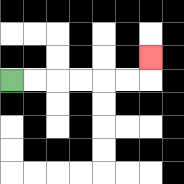{'start': '[0, 3]', 'end': '[6, 2]', 'path_directions': 'R,R,R,R,R,R,U', 'path_coordinates': '[[0, 3], [1, 3], [2, 3], [3, 3], [4, 3], [5, 3], [6, 3], [6, 2]]'}